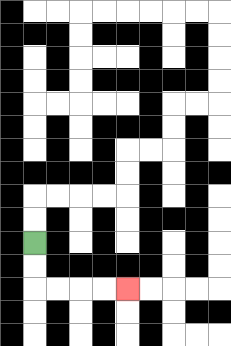{'start': '[1, 10]', 'end': '[5, 12]', 'path_directions': 'D,D,R,R,R,R', 'path_coordinates': '[[1, 10], [1, 11], [1, 12], [2, 12], [3, 12], [4, 12], [5, 12]]'}